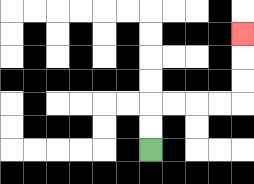{'start': '[6, 6]', 'end': '[10, 1]', 'path_directions': 'U,U,R,R,R,R,U,U,U', 'path_coordinates': '[[6, 6], [6, 5], [6, 4], [7, 4], [8, 4], [9, 4], [10, 4], [10, 3], [10, 2], [10, 1]]'}